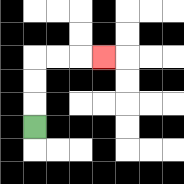{'start': '[1, 5]', 'end': '[4, 2]', 'path_directions': 'U,U,U,R,R,R', 'path_coordinates': '[[1, 5], [1, 4], [1, 3], [1, 2], [2, 2], [3, 2], [4, 2]]'}